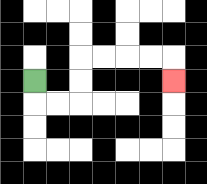{'start': '[1, 3]', 'end': '[7, 3]', 'path_directions': 'D,R,R,U,U,R,R,R,R,D', 'path_coordinates': '[[1, 3], [1, 4], [2, 4], [3, 4], [3, 3], [3, 2], [4, 2], [5, 2], [6, 2], [7, 2], [7, 3]]'}